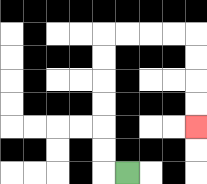{'start': '[5, 7]', 'end': '[8, 5]', 'path_directions': 'L,U,U,U,U,U,U,R,R,R,R,D,D,D,D', 'path_coordinates': '[[5, 7], [4, 7], [4, 6], [4, 5], [4, 4], [4, 3], [4, 2], [4, 1], [5, 1], [6, 1], [7, 1], [8, 1], [8, 2], [8, 3], [8, 4], [8, 5]]'}